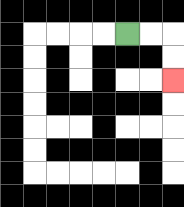{'start': '[5, 1]', 'end': '[7, 3]', 'path_directions': 'R,R,D,D', 'path_coordinates': '[[5, 1], [6, 1], [7, 1], [7, 2], [7, 3]]'}